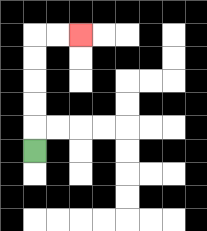{'start': '[1, 6]', 'end': '[3, 1]', 'path_directions': 'U,U,U,U,U,R,R', 'path_coordinates': '[[1, 6], [1, 5], [1, 4], [1, 3], [1, 2], [1, 1], [2, 1], [3, 1]]'}